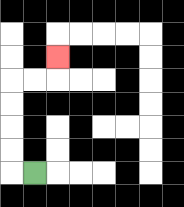{'start': '[1, 7]', 'end': '[2, 2]', 'path_directions': 'L,U,U,U,U,R,R,U', 'path_coordinates': '[[1, 7], [0, 7], [0, 6], [0, 5], [0, 4], [0, 3], [1, 3], [2, 3], [2, 2]]'}